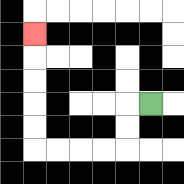{'start': '[6, 4]', 'end': '[1, 1]', 'path_directions': 'L,D,D,L,L,L,L,U,U,U,U,U', 'path_coordinates': '[[6, 4], [5, 4], [5, 5], [5, 6], [4, 6], [3, 6], [2, 6], [1, 6], [1, 5], [1, 4], [1, 3], [1, 2], [1, 1]]'}